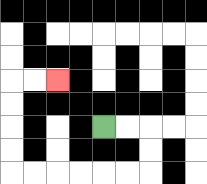{'start': '[4, 5]', 'end': '[2, 3]', 'path_directions': 'R,R,D,D,L,L,L,L,L,L,U,U,U,U,R,R', 'path_coordinates': '[[4, 5], [5, 5], [6, 5], [6, 6], [6, 7], [5, 7], [4, 7], [3, 7], [2, 7], [1, 7], [0, 7], [0, 6], [0, 5], [0, 4], [0, 3], [1, 3], [2, 3]]'}